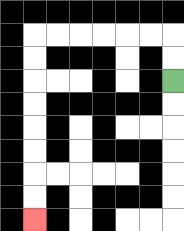{'start': '[7, 3]', 'end': '[1, 9]', 'path_directions': 'U,U,L,L,L,L,L,L,D,D,D,D,D,D,D,D', 'path_coordinates': '[[7, 3], [7, 2], [7, 1], [6, 1], [5, 1], [4, 1], [3, 1], [2, 1], [1, 1], [1, 2], [1, 3], [1, 4], [1, 5], [1, 6], [1, 7], [1, 8], [1, 9]]'}